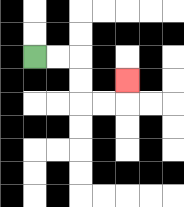{'start': '[1, 2]', 'end': '[5, 3]', 'path_directions': 'R,R,D,D,R,R,U', 'path_coordinates': '[[1, 2], [2, 2], [3, 2], [3, 3], [3, 4], [4, 4], [5, 4], [5, 3]]'}